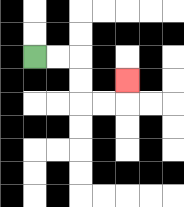{'start': '[1, 2]', 'end': '[5, 3]', 'path_directions': 'R,R,D,D,R,R,U', 'path_coordinates': '[[1, 2], [2, 2], [3, 2], [3, 3], [3, 4], [4, 4], [5, 4], [5, 3]]'}